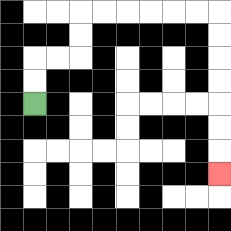{'start': '[1, 4]', 'end': '[9, 7]', 'path_directions': 'U,U,R,R,U,U,R,R,R,R,R,R,D,D,D,D,D,D,D', 'path_coordinates': '[[1, 4], [1, 3], [1, 2], [2, 2], [3, 2], [3, 1], [3, 0], [4, 0], [5, 0], [6, 0], [7, 0], [8, 0], [9, 0], [9, 1], [9, 2], [9, 3], [9, 4], [9, 5], [9, 6], [9, 7]]'}